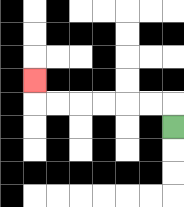{'start': '[7, 5]', 'end': '[1, 3]', 'path_directions': 'U,L,L,L,L,L,L,U', 'path_coordinates': '[[7, 5], [7, 4], [6, 4], [5, 4], [4, 4], [3, 4], [2, 4], [1, 4], [1, 3]]'}